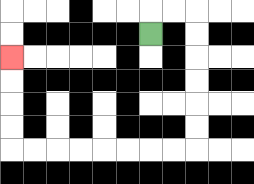{'start': '[6, 1]', 'end': '[0, 2]', 'path_directions': 'U,R,R,D,D,D,D,D,D,L,L,L,L,L,L,L,L,U,U,U,U', 'path_coordinates': '[[6, 1], [6, 0], [7, 0], [8, 0], [8, 1], [8, 2], [8, 3], [8, 4], [8, 5], [8, 6], [7, 6], [6, 6], [5, 6], [4, 6], [3, 6], [2, 6], [1, 6], [0, 6], [0, 5], [0, 4], [0, 3], [0, 2]]'}